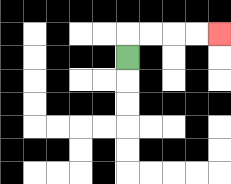{'start': '[5, 2]', 'end': '[9, 1]', 'path_directions': 'U,R,R,R,R', 'path_coordinates': '[[5, 2], [5, 1], [6, 1], [7, 1], [8, 1], [9, 1]]'}